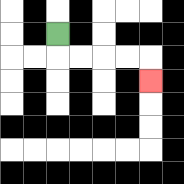{'start': '[2, 1]', 'end': '[6, 3]', 'path_directions': 'D,R,R,R,R,D', 'path_coordinates': '[[2, 1], [2, 2], [3, 2], [4, 2], [5, 2], [6, 2], [6, 3]]'}